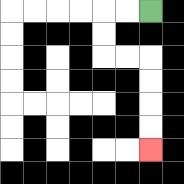{'start': '[6, 0]', 'end': '[6, 6]', 'path_directions': 'L,L,D,D,R,R,D,D,D,D', 'path_coordinates': '[[6, 0], [5, 0], [4, 0], [4, 1], [4, 2], [5, 2], [6, 2], [6, 3], [6, 4], [6, 5], [6, 6]]'}